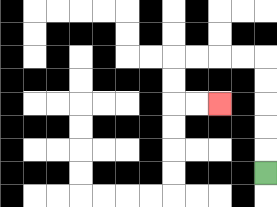{'start': '[11, 7]', 'end': '[9, 4]', 'path_directions': 'U,U,U,U,U,L,L,L,L,D,D,R,R', 'path_coordinates': '[[11, 7], [11, 6], [11, 5], [11, 4], [11, 3], [11, 2], [10, 2], [9, 2], [8, 2], [7, 2], [7, 3], [7, 4], [8, 4], [9, 4]]'}